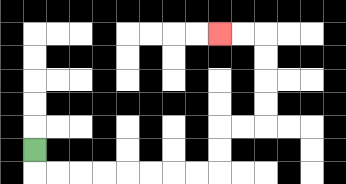{'start': '[1, 6]', 'end': '[9, 1]', 'path_directions': 'D,R,R,R,R,R,R,R,R,U,U,R,R,U,U,U,U,L,L', 'path_coordinates': '[[1, 6], [1, 7], [2, 7], [3, 7], [4, 7], [5, 7], [6, 7], [7, 7], [8, 7], [9, 7], [9, 6], [9, 5], [10, 5], [11, 5], [11, 4], [11, 3], [11, 2], [11, 1], [10, 1], [9, 1]]'}